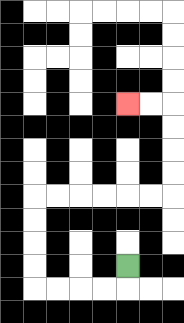{'start': '[5, 11]', 'end': '[5, 4]', 'path_directions': 'D,L,L,L,L,U,U,U,U,R,R,R,R,R,R,U,U,U,U,L,L', 'path_coordinates': '[[5, 11], [5, 12], [4, 12], [3, 12], [2, 12], [1, 12], [1, 11], [1, 10], [1, 9], [1, 8], [2, 8], [3, 8], [4, 8], [5, 8], [6, 8], [7, 8], [7, 7], [7, 6], [7, 5], [7, 4], [6, 4], [5, 4]]'}